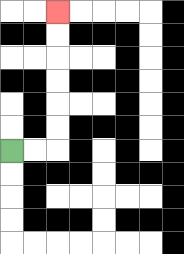{'start': '[0, 6]', 'end': '[2, 0]', 'path_directions': 'R,R,U,U,U,U,U,U', 'path_coordinates': '[[0, 6], [1, 6], [2, 6], [2, 5], [2, 4], [2, 3], [2, 2], [2, 1], [2, 0]]'}